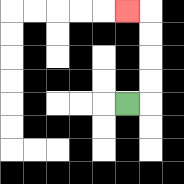{'start': '[5, 4]', 'end': '[5, 0]', 'path_directions': 'R,U,U,U,U,L', 'path_coordinates': '[[5, 4], [6, 4], [6, 3], [6, 2], [6, 1], [6, 0], [5, 0]]'}